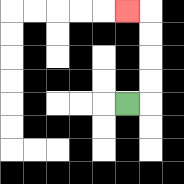{'start': '[5, 4]', 'end': '[5, 0]', 'path_directions': 'R,U,U,U,U,L', 'path_coordinates': '[[5, 4], [6, 4], [6, 3], [6, 2], [6, 1], [6, 0], [5, 0]]'}